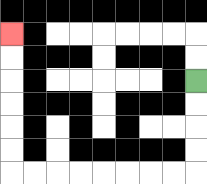{'start': '[8, 3]', 'end': '[0, 1]', 'path_directions': 'D,D,D,D,L,L,L,L,L,L,L,L,U,U,U,U,U,U', 'path_coordinates': '[[8, 3], [8, 4], [8, 5], [8, 6], [8, 7], [7, 7], [6, 7], [5, 7], [4, 7], [3, 7], [2, 7], [1, 7], [0, 7], [0, 6], [0, 5], [0, 4], [0, 3], [0, 2], [0, 1]]'}